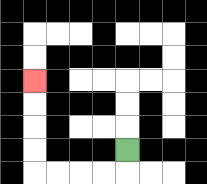{'start': '[5, 6]', 'end': '[1, 3]', 'path_directions': 'D,L,L,L,L,U,U,U,U', 'path_coordinates': '[[5, 6], [5, 7], [4, 7], [3, 7], [2, 7], [1, 7], [1, 6], [1, 5], [1, 4], [1, 3]]'}